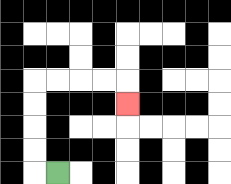{'start': '[2, 7]', 'end': '[5, 4]', 'path_directions': 'L,U,U,U,U,R,R,R,R,D', 'path_coordinates': '[[2, 7], [1, 7], [1, 6], [1, 5], [1, 4], [1, 3], [2, 3], [3, 3], [4, 3], [5, 3], [5, 4]]'}